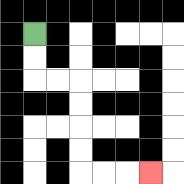{'start': '[1, 1]', 'end': '[6, 7]', 'path_directions': 'D,D,R,R,D,D,D,D,R,R,R', 'path_coordinates': '[[1, 1], [1, 2], [1, 3], [2, 3], [3, 3], [3, 4], [3, 5], [3, 6], [3, 7], [4, 7], [5, 7], [6, 7]]'}